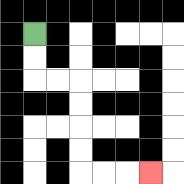{'start': '[1, 1]', 'end': '[6, 7]', 'path_directions': 'D,D,R,R,D,D,D,D,R,R,R', 'path_coordinates': '[[1, 1], [1, 2], [1, 3], [2, 3], [3, 3], [3, 4], [3, 5], [3, 6], [3, 7], [4, 7], [5, 7], [6, 7]]'}